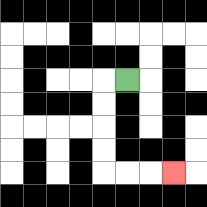{'start': '[5, 3]', 'end': '[7, 7]', 'path_directions': 'L,D,D,D,D,R,R,R', 'path_coordinates': '[[5, 3], [4, 3], [4, 4], [4, 5], [4, 6], [4, 7], [5, 7], [6, 7], [7, 7]]'}